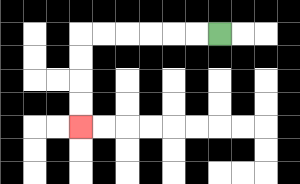{'start': '[9, 1]', 'end': '[3, 5]', 'path_directions': 'L,L,L,L,L,L,D,D,D,D', 'path_coordinates': '[[9, 1], [8, 1], [7, 1], [6, 1], [5, 1], [4, 1], [3, 1], [3, 2], [3, 3], [3, 4], [3, 5]]'}